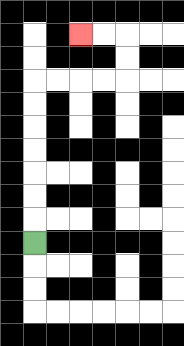{'start': '[1, 10]', 'end': '[3, 1]', 'path_directions': 'U,U,U,U,U,U,U,R,R,R,R,U,U,L,L', 'path_coordinates': '[[1, 10], [1, 9], [1, 8], [1, 7], [1, 6], [1, 5], [1, 4], [1, 3], [2, 3], [3, 3], [4, 3], [5, 3], [5, 2], [5, 1], [4, 1], [3, 1]]'}